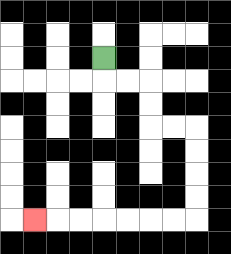{'start': '[4, 2]', 'end': '[1, 9]', 'path_directions': 'D,R,R,D,D,R,R,D,D,D,D,L,L,L,L,L,L,L', 'path_coordinates': '[[4, 2], [4, 3], [5, 3], [6, 3], [6, 4], [6, 5], [7, 5], [8, 5], [8, 6], [8, 7], [8, 8], [8, 9], [7, 9], [6, 9], [5, 9], [4, 9], [3, 9], [2, 9], [1, 9]]'}